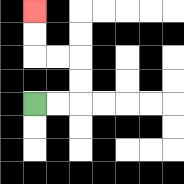{'start': '[1, 4]', 'end': '[1, 0]', 'path_directions': 'R,R,U,U,L,L,U,U', 'path_coordinates': '[[1, 4], [2, 4], [3, 4], [3, 3], [3, 2], [2, 2], [1, 2], [1, 1], [1, 0]]'}